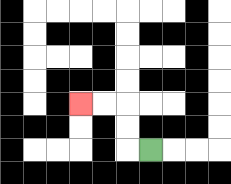{'start': '[6, 6]', 'end': '[3, 4]', 'path_directions': 'L,U,U,L,L', 'path_coordinates': '[[6, 6], [5, 6], [5, 5], [5, 4], [4, 4], [3, 4]]'}